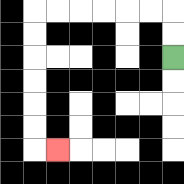{'start': '[7, 2]', 'end': '[2, 6]', 'path_directions': 'U,U,L,L,L,L,L,L,D,D,D,D,D,D,R', 'path_coordinates': '[[7, 2], [7, 1], [7, 0], [6, 0], [5, 0], [4, 0], [3, 0], [2, 0], [1, 0], [1, 1], [1, 2], [1, 3], [1, 4], [1, 5], [1, 6], [2, 6]]'}